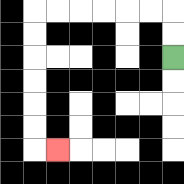{'start': '[7, 2]', 'end': '[2, 6]', 'path_directions': 'U,U,L,L,L,L,L,L,D,D,D,D,D,D,R', 'path_coordinates': '[[7, 2], [7, 1], [7, 0], [6, 0], [5, 0], [4, 0], [3, 0], [2, 0], [1, 0], [1, 1], [1, 2], [1, 3], [1, 4], [1, 5], [1, 6], [2, 6]]'}